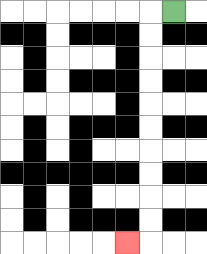{'start': '[7, 0]', 'end': '[5, 10]', 'path_directions': 'L,D,D,D,D,D,D,D,D,D,D,L', 'path_coordinates': '[[7, 0], [6, 0], [6, 1], [6, 2], [6, 3], [6, 4], [6, 5], [6, 6], [6, 7], [6, 8], [6, 9], [6, 10], [5, 10]]'}